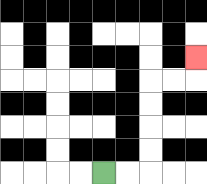{'start': '[4, 7]', 'end': '[8, 2]', 'path_directions': 'R,R,U,U,U,U,R,R,U', 'path_coordinates': '[[4, 7], [5, 7], [6, 7], [6, 6], [6, 5], [6, 4], [6, 3], [7, 3], [8, 3], [8, 2]]'}